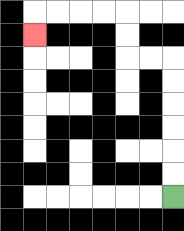{'start': '[7, 8]', 'end': '[1, 1]', 'path_directions': 'U,U,U,U,U,U,L,L,U,U,L,L,L,L,D', 'path_coordinates': '[[7, 8], [7, 7], [7, 6], [7, 5], [7, 4], [7, 3], [7, 2], [6, 2], [5, 2], [5, 1], [5, 0], [4, 0], [3, 0], [2, 0], [1, 0], [1, 1]]'}